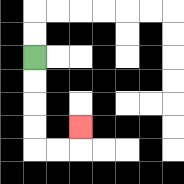{'start': '[1, 2]', 'end': '[3, 5]', 'path_directions': 'D,D,D,D,R,R,U', 'path_coordinates': '[[1, 2], [1, 3], [1, 4], [1, 5], [1, 6], [2, 6], [3, 6], [3, 5]]'}